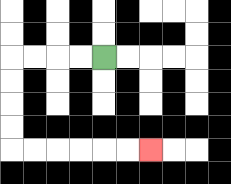{'start': '[4, 2]', 'end': '[6, 6]', 'path_directions': 'L,L,L,L,D,D,D,D,R,R,R,R,R,R', 'path_coordinates': '[[4, 2], [3, 2], [2, 2], [1, 2], [0, 2], [0, 3], [0, 4], [0, 5], [0, 6], [1, 6], [2, 6], [3, 6], [4, 6], [5, 6], [6, 6]]'}